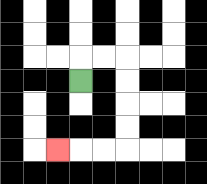{'start': '[3, 3]', 'end': '[2, 6]', 'path_directions': 'U,R,R,D,D,D,D,L,L,L', 'path_coordinates': '[[3, 3], [3, 2], [4, 2], [5, 2], [5, 3], [5, 4], [5, 5], [5, 6], [4, 6], [3, 6], [2, 6]]'}